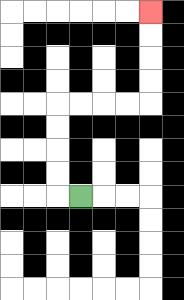{'start': '[3, 8]', 'end': '[6, 0]', 'path_directions': 'L,U,U,U,U,R,R,R,R,U,U,U,U', 'path_coordinates': '[[3, 8], [2, 8], [2, 7], [2, 6], [2, 5], [2, 4], [3, 4], [4, 4], [5, 4], [6, 4], [6, 3], [6, 2], [6, 1], [6, 0]]'}